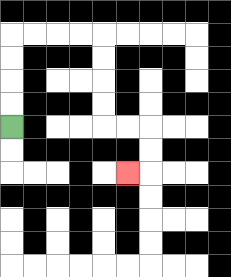{'start': '[0, 5]', 'end': '[5, 7]', 'path_directions': 'U,U,U,U,R,R,R,R,D,D,D,D,R,R,D,D,L', 'path_coordinates': '[[0, 5], [0, 4], [0, 3], [0, 2], [0, 1], [1, 1], [2, 1], [3, 1], [4, 1], [4, 2], [4, 3], [4, 4], [4, 5], [5, 5], [6, 5], [6, 6], [6, 7], [5, 7]]'}